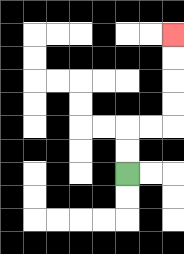{'start': '[5, 7]', 'end': '[7, 1]', 'path_directions': 'U,U,R,R,U,U,U,U', 'path_coordinates': '[[5, 7], [5, 6], [5, 5], [6, 5], [7, 5], [7, 4], [7, 3], [7, 2], [7, 1]]'}